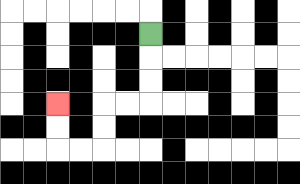{'start': '[6, 1]', 'end': '[2, 4]', 'path_directions': 'D,D,D,L,L,D,D,L,L,U,U', 'path_coordinates': '[[6, 1], [6, 2], [6, 3], [6, 4], [5, 4], [4, 4], [4, 5], [4, 6], [3, 6], [2, 6], [2, 5], [2, 4]]'}